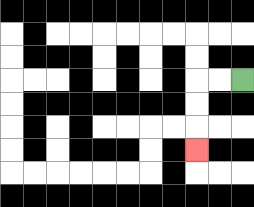{'start': '[10, 3]', 'end': '[8, 6]', 'path_directions': 'L,L,D,D,D', 'path_coordinates': '[[10, 3], [9, 3], [8, 3], [8, 4], [8, 5], [8, 6]]'}